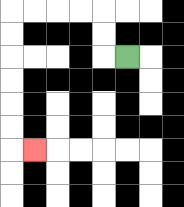{'start': '[5, 2]', 'end': '[1, 6]', 'path_directions': 'L,U,U,L,L,L,L,D,D,D,D,D,D,R', 'path_coordinates': '[[5, 2], [4, 2], [4, 1], [4, 0], [3, 0], [2, 0], [1, 0], [0, 0], [0, 1], [0, 2], [0, 3], [0, 4], [0, 5], [0, 6], [1, 6]]'}